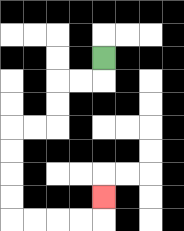{'start': '[4, 2]', 'end': '[4, 8]', 'path_directions': 'D,L,L,D,D,L,L,D,D,D,D,R,R,R,R,U', 'path_coordinates': '[[4, 2], [4, 3], [3, 3], [2, 3], [2, 4], [2, 5], [1, 5], [0, 5], [0, 6], [0, 7], [0, 8], [0, 9], [1, 9], [2, 9], [3, 9], [4, 9], [4, 8]]'}